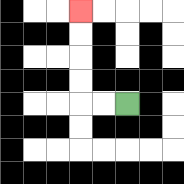{'start': '[5, 4]', 'end': '[3, 0]', 'path_directions': 'L,L,U,U,U,U', 'path_coordinates': '[[5, 4], [4, 4], [3, 4], [3, 3], [3, 2], [3, 1], [3, 0]]'}